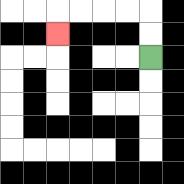{'start': '[6, 2]', 'end': '[2, 1]', 'path_directions': 'U,U,L,L,L,L,D', 'path_coordinates': '[[6, 2], [6, 1], [6, 0], [5, 0], [4, 0], [3, 0], [2, 0], [2, 1]]'}